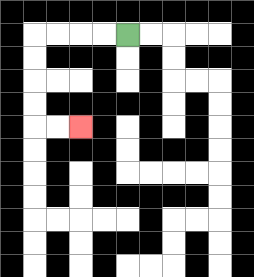{'start': '[5, 1]', 'end': '[3, 5]', 'path_directions': 'L,L,L,L,D,D,D,D,R,R', 'path_coordinates': '[[5, 1], [4, 1], [3, 1], [2, 1], [1, 1], [1, 2], [1, 3], [1, 4], [1, 5], [2, 5], [3, 5]]'}